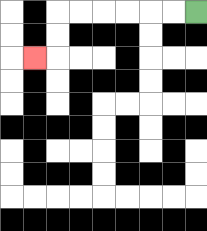{'start': '[8, 0]', 'end': '[1, 2]', 'path_directions': 'L,L,L,L,L,L,D,D,L', 'path_coordinates': '[[8, 0], [7, 0], [6, 0], [5, 0], [4, 0], [3, 0], [2, 0], [2, 1], [2, 2], [1, 2]]'}